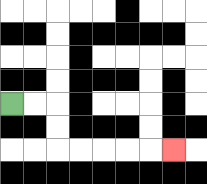{'start': '[0, 4]', 'end': '[7, 6]', 'path_directions': 'R,R,D,D,R,R,R,R,R', 'path_coordinates': '[[0, 4], [1, 4], [2, 4], [2, 5], [2, 6], [3, 6], [4, 6], [5, 6], [6, 6], [7, 6]]'}